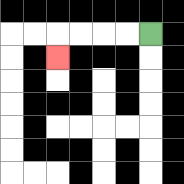{'start': '[6, 1]', 'end': '[2, 2]', 'path_directions': 'L,L,L,L,D', 'path_coordinates': '[[6, 1], [5, 1], [4, 1], [3, 1], [2, 1], [2, 2]]'}